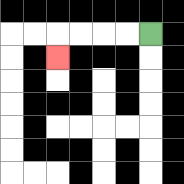{'start': '[6, 1]', 'end': '[2, 2]', 'path_directions': 'L,L,L,L,D', 'path_coordinates': '[[6, 1], [5, 1], [4, 1], [3, 1], [2, 1], [2, 2]]'}